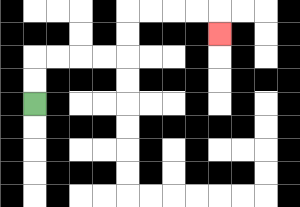{'start': '[1, 4]', 'end': '[9, 1]', 'path_directions': 'U,U,R,R,R,R,U,U,R,R,R,R,D', 'path_coordinates': '[[1, 4], [1, 3], [1, 2], [2, 2], [3, 2], [4, 2], [5, 2], [5, 1], [5, 0], [6, 0], [7, 0], [8, 0], [9, 0], [9, 1]]'}